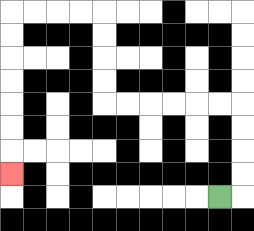{'start': '[9, 8]', 'end': '[0, 7]', 'path_directions': 'R,U,U,U,U,L,L,L,L,L,L,U,U,U,U,L,L,L,L,D,D,D,D,D,D,D', 'path_coordinates': '[[9, 8], [10, 8], [10, 7], [10, 6], [10, 5], [10, 4], [9, 4], [8, 4], [7, 4], [6, 4], [5, 4], [4, 4], [4, 3], [4, 2], [4, 1], [4, 0], [3, 0], [2, 0], [1, 0], [0, 0], [0, 1], [0, 2], [0, 3], [0, 4], [0, 5], [0, 6], [0, 7]]'}